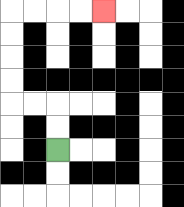{'start': '[2, 6]', 'end': '[4, 0]', 'path_directions': 'U,U,L,L,U,U,U,U,R,R,R,R', 'path_coordinates': '[[2, 6], [2, 5], [2, 4], [1, 4], [0, 4], [0, 3], [0, 2], [0, 1], [0, 0], [1, 0], [2, 0], [3, 0], [4, 0]]'}